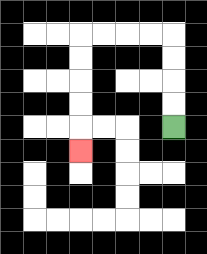{'start': '[7, 5]', 'end': '[3, 6]', 'path_directions': 'U,U,U,U,L,L,L,L,D,D,D,D,D', 'path_coordinates': '[[7, 5], [7, 4], [7, 3], [7, 2], [7, 1], [6, 1], [5, 1], [4, 1], [3, 1], [3, 2], [3, 3], [3, 4], [3, 5], [3, 6]]'}